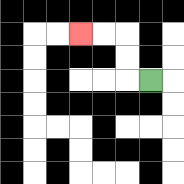{'start': '[6, 3]', 'end': '[3, 1]', 'path_directions': 'L,U,U,L,L', 'path_coordinates': '[[6, 3], [5, 3], [5, 2], [5, 1], [4, 1], [3, 1]]'}